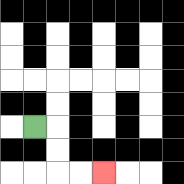{'start': '[1, 5]', 'end': '[4, 7]', 'path_directions': 'R,D,D,R,R', 'path_coordinates': '[[1, 5], [2, 5], [2, 6], [2, 7], [3, 7], [4, 7]]'}